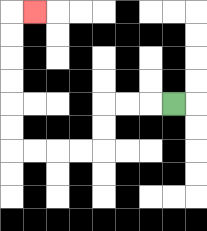{'start': '[7, 4]', 'end': '[1, 0]', 'path_directions': 'L,L,L,D,D,L,L,L,L,U,U,U,U,U,U,R', 'path_coordinates': '[[7, 4], [6, 4], [5, 4], [4, 4], [4, 5], [4, 6], [3, 6], [2, 6], [1, 6], [0, 6], [0, 5], [0, 4], [0, 3], [0, 2], [0, 1], [0, 0], [1, 0]]'}